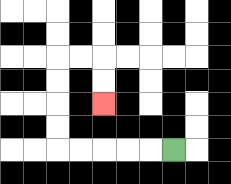{'start': '[7, 6]', 'end': '[4, 4]', 'path_directions': 'L,L,L,L,L,U,U,U,U,R,R,D,D', 'path_coordinates': '[[7, 6], [6, 6], [5, 6], [4, 6], [3, 6], [2, 6], [2, 5], [2, 4], [2, 3], [2, 2], [3, 2], [4, 2], [4, 3], [4, 4]]'}